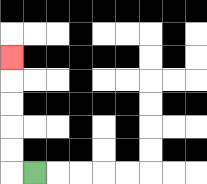{'start': '[1, 7]', 'end': '[0, 2]', 'path_directions': 'L,U,U,U,U,U', 'path_coordinates': '[[1, 7], [0, 7], [0, 6], [0, 5], [0, 4], [0, 3], [0, 2]]'}